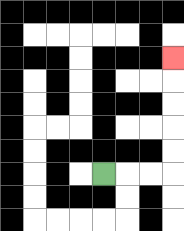{'start': '[4, 7]', 'end': '[7, 2]', 'path_directions': 'R,R,R,U,U,U,U,U', 'path_coordinates': '[[4, 7], [5, 7], [6, 7], [7, 7], [7, 6], [7, 5], [7, 4], [7, 3], [7, 2]]'}